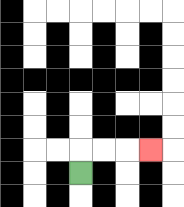{'start': '[3, 7]', 'end': '[6, 6]', 'path_directions': 'U,R,R,R', 'path_coordinates': '[[3, 7], [3, 6], [4, 6], [5, 6], [6, 6]]'}